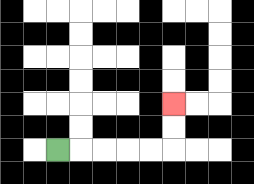{'start': '[2, 6]', 'end': '[7, 4]', 'path_directions': 'R,R,R,R,R,U,U', 'path_coordinates': '[[2, 6], [3, 6], [4, 6], [5, 6], [6, 6], [7, 6], [7, 5], [7, 4]]'}